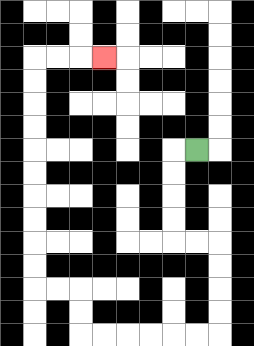{'start': '[8, 6]', 'end': '[4, 2]', 'path_directions': 'L,D,D,D,D,R,R,D,D,D,D,L,L,L,L,L,L,U,U,L,L,U,U,U,U,U,U,U,U,U,U,R,R,R', 'path_coordinates': '[[8, 6], [7, 6], [7, 7], [7, 8], [7, 9], [7, 10], [8, 10], [9, 10], [9, 11], [9, 12], [9, 13], [9, 14], [8, 14], [7, 14], [6, 14], [5, 14], [4, 14], [3, 14], [3, 13], [3, 12], [2, 12], [1, 12], [1, 11], [1, 10], [1, 9], [1, 8], [1, 7], [1, 6], [1, 5], [1, 4], [1, 3], [1, 2], [2, 2], [3, 2], [4, 2]]'}